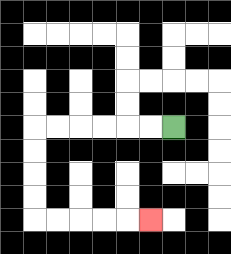{'start': '[7, 5]', 'end': '[6, 9]', 'path_directions': 'L,L,L,L,L,L,D,D,D,D,R,R,R,R,R', 'path_coordinates': '[[7, 5], [6, 5], [5, 5], [4, 5], [3, 5], [2, 5], [1, 5], [1, 6], [1, 7], [1, 8], [1, 9], [2, 9], [3, 9], [4, 9], [5, 9], [6, 9]]'}